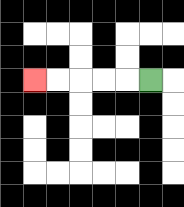{'start': '[6, 3]', 'end': '[1, 3]', 'path_directions': 'L,L,L,L,L', 'path_coordinates': '[[6, 3], [5, 3], [4, 3], [3, 3], [2, 3], [1, 3]]'}